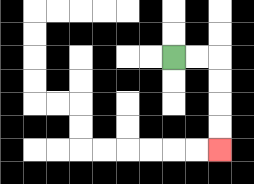{'start': '[7, 2]', 'end': '[9, 6]', 'path_directions': 'R,R,D,D,D,D', 'path_coordinates': '[[7, 2], [8, 2], [9, 2], [9, 3], [9, 4], [9, 5], [9, 6]]'}